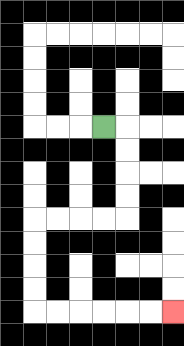{'start': '[4, 5]', 'end': '[7, 13]', 'path_directions': 'R,D,D,D,D,L,L,L,L,D,D,D,D,R,R,R,R,R,R', 'path_coordinates': '[[4, 5], [5, 5], [5, 6], [5, 7], [5, 8], [5, 9], [4, 9], [3, 9], [2, 9], [1, 9], [1, 10], [1, 11], [1, 12], [1, 13], [2, 13], [3, 13], [4, 13], [5, 13], [6, 13], [7, 13]]'}